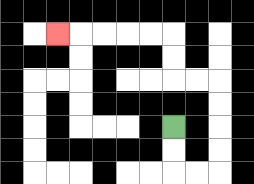{'start': '[7, 5]', 'end': '[2, 1]', 'path_directions': 'D,D,R,R,U,U,U,U,L,L,U,U,L,L,L,L,L', 'path_coordinates': '[[7, 5], [7, 6], [7, 7], [8, 7], [9, 7], [9, 6], [9, 5], [9, 4], [9, 3], [8, 3], [7, 3], [7, 2], [7, 1], [6, 1], [5, 1], [4, 1], [3, 1], [2, 1]]'}